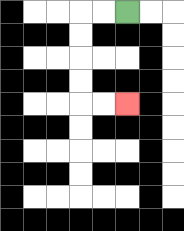{'start': '[5, 0]', 'end': '[5, 4]', 'path_directions': 'L,L,D,D,D,D,R,R', 'path_coordinates': '[[5, 0], [4, 0], [3, 0], [3, 1], [3, 2], [3, 3], [3, 4], [4, 4], [5, 4]]'}